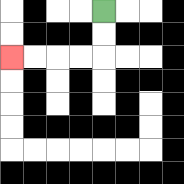{'start': '[4, 0]', 'end': '[0, 2]', 'path_directions': 'D,D,L,L,L,L', 'path_coordinates': '[[4, 0], [4, 1], [4, 2], [3, 2], [2, 2], [1, 2], [0, 2]]'}